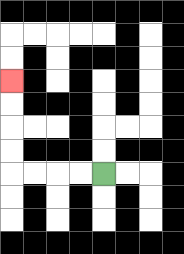{'start': '[4, 7]', 'end': '[0, 3]', 'path_directions': 'L,L,L,L,U,U,U,U', 'path_coordinates': '[[4, 7], [3, 7], [2, 7], [1, 7], [0, 7], [0, 6], [0, 5], [0, 4], [0, 3]]'}